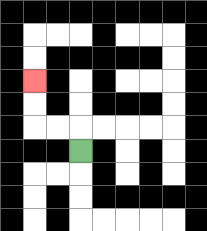{'start': '[3, 6]', 'end': '[1, 3]', 'path_directions': 'U,L,L,U,U', 'path_coordinates': '[[3, 6], [3, 5], [2, 5], [1, 5], [1, 4], [1, 3]]'}